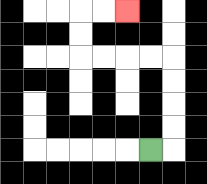{'start': '[6, 6]', 'end': '[5, 0]', 'path_directions': 'R,U,U,U,U,L,L,L,L,U,U,R,R', 'path_coordinates': '[[6, 6], [7, 6], [7, 5], [7, 4], [7, 3], [7, 2], [6, 2], [5, 2], [4, 2], [3, 2], [3, 1], [3, 0], [4, 0], [5, 0]]'}